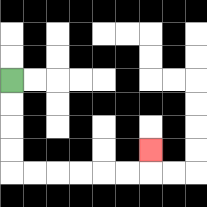{'start': '[0, 3]', 'end': '[6, 6]', 'path_directions': 'D,D,D,D,R,R,R,R,R,R,U', 'path_coordinates': '[[0, 3], [0, 4], [0, 5], [0, 6], [0, 7], [1, 7], [2, 7], [3, 7], [4, 7], [5, 7], [6, 7], [6, 6]]'}